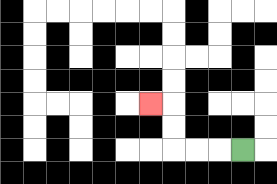{'start': '[10, 6]', 'end': '[6, 4]', 'path_directions': 'L,L,L,U,U,L', 'path_coordinates': '[[10, 6], [9, 6], [8, 6], [7, 6], [7, 5], [7, 4], [6, 4]]'}